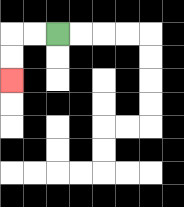{'start': '[2, 1]', 'end': '[0, 3]', 'path_directions': 'L,L,D,D', 'path_coordinates': '[[2, 1], [1, 1], [0, 1], [0, 2], [0, 3]]'}